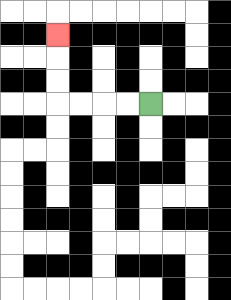{'start': '[6, 4]', 'end': '[2, 1]', 'path_directions': 'L,L,L,L,U,U,U', 'path_coordinates': '[[6, 4], [5, 4], [4, 4], [3, 4], [2, 4], [2, 3], [2, 2], [2, 1]]'}